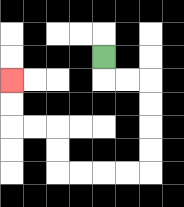{'start': '[4, 2]', 'end': '[0, 3]', 'path_directions': 'D,R,R,D,D,D,D,L,L,L,L,U,U,L,L,U,U', 'path_coordinates': '[[4, 2], [4, 3], [5, 3], [6, 3], [6, 4], [6, 5], [6, 6], [6, 7], [5, 7], [4, 7], [3, 7], [2, 7], [2, 6], [2, 5], [1, 5], [0, 5], [0, 4], [0, 3]]'}